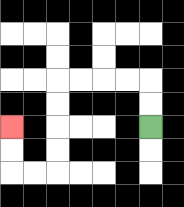{'start': '[6, 5]', 'end': '[0, 5]', 'path_directions': 'U,U,L,L,L,L,D,D,D,D,L,L,U,U', 'path_coordinates': '[[6, 5], [6, 4], [6, 3], [5, 3], [4, 3], [3, 3], [2, 3], [2, 4], [2, 5], [2, 6], [2, 7], [1, 7], [0, 7], [0, 6], [0, 5]]'}